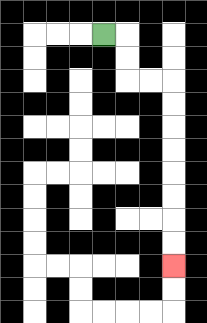{'start': '[4, 1]', 'end': '[7, 11]', 'path_directions': 'R,D,D,R,R,D,D,D,D,D,D,D,D', 'path_coordinates': '[[4, 1], [5, 1], [5, 2], [5, 3], [6, 3], [7, 3], [7, 4], [7, 5], [7, 6], [7, 7], [7, 8], [7, 9], [7, 10], [7, 11]]'}